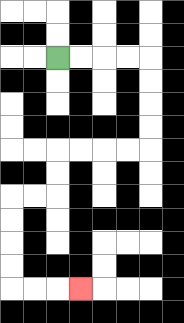{'start': '[2, 2]', 'end': '[3, 12]', 'path_directions': 'R,R,R,R,D,D,D,D,L,L,L,L,D,D,L,L,D,D,D,D,R,R,R', 'path_coordinates': '[[2, 2], [3, 2], [4, 2], [5, 2], [6, 2], [6, 3], [6, 4], [6, 5], [6, 6], [5, 6], [4, 6], [3, 6], [2, 6], [2, 7], [2, 8], [1, 8], [0, 8], [0, 9], [0, 10], [0, 11], [0, 12], [1, 12], [2, 12], [3, 12]]'}